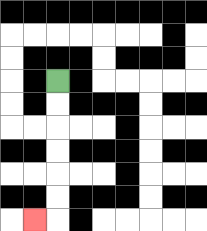{'start': '[2, 3]', 'end': '[1, 9]', 'path_directions': 'D,D,D,D,D,D,L', 'path_coordinates': '[[2, 3], [2, 4], [2, 5], [2, 6], [2, 7], [2, 8], [2, 9], [1, 9]]'}